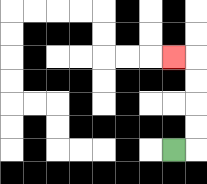{'start': '[7, 6]', 'end': '[7, 2]', 'path_directions': 'R,U,U,U,U,L', 'path_coordinates': '[[7, 6], [8, 6], [8, 5], [8, 4], [8, 3], [8, 2], [7, 2]]'}